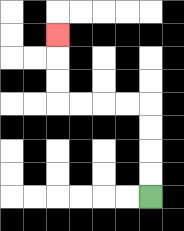{'start': '[6, 8]', 'end': '[2, 1]', 'path_directions': 'U,U,U,U,L,L,L,L,U,U,U', 'path_coordinates': '[[6, 8], [6, 7], [6, 6], [6, 5], [6, 4], [5, 4], [4, 4], [3, 4], [2, 4], [2, 3], [2, 2], [2, 1]]'}